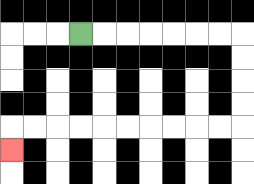{'start': '[3, 1]', 'end': '[0, 6]', 'path_directions': 'R,R,R,R,R,R,R,D,D,D,D,L,L,L,L,L,L,L,L,L,L,D', 'path_coordinates': '[[3, 1], [4, 1], [5, 1], [6, 1], [7, 1], [8, 1], [9, 1], [10, 1], [10, 2], [10, 3], [10, 4], [10, 5], [9, 5], [8, 5], [7, 5], [6, 5], [5, 5], [4, 5], [3, 5], [2, 5], [1, 5], [0, 5], [0, 6]]'}